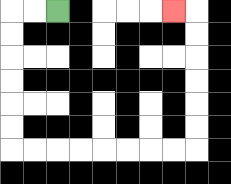{'start': '[2, 0]', 'end': '[7, 0]', 'path_directions': 'L,L,D,D,D,D,D,D,R,R,R,R,R,R,R,R,U,U,U,U,U,U,L', 'path_coordinates': '[[2, 0], [1, 0], [0, 0], [0, 1], [0, 2], [0, 3], [0, 4], [0, 5], [0, 6], [1, 6], [2, 6], [3, 6], [4, 6], [5, 6], [6, 6], [7, 6], [8, 6], [8, 5], [8, 4], [8, 3], [8, 2], [8, 1], [8, 0], [7, 0]]'}